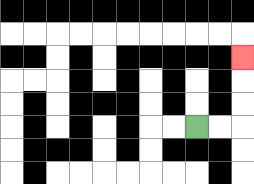{'start': '[8, 5]', 'end': '[10, 2]', 'path_directions': 'R,R,U,U,U', 'path_coordinates': '[[8, 5], [9, 5], [10, 5], [10, 4], [10, 3], [10, 2]]'}